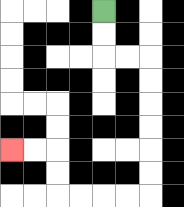{'start': '[4, 0]', 'end': '[0, 6]', 'path_directions': 'D,D,R,R,D,D,D,D,D,D,L,L,L,L,U,U,L,L', 'path_coordinates': '[[4, 0], [4, 1], [4, 2], [5, 2], [6, 2], [6, 3], [6, 4], [6, 5], [6, 6], [6, 7], [6, 8], [5, 8], [4, 8], [3, 8], [2, 8], [2, 7], [2, 6], [1, 6], [0, 6]]'}